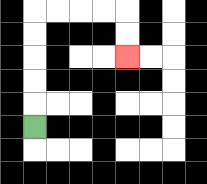{'start': '[1, 5]', 'end': '[5, 2]', 'path_directions': 'U,U,U,U,U,R,R,R,R,D,D', 'path_coordinates': '[[1, 5], [1, 4], [1, 3], [1, 2], [1, 1], [1, 0], [2, 0], [3, 0], [4, 0], [5, 0], [5, 1], [5, 2]]'}